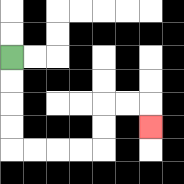{'start': '[0, 2]', 'end': '[6, 5]', 'path_directions': 'D,D,D,D,R,R,R,R,U,U,R,R,D', 'path_coordinates': '[[0, 2], [0, 3], [0, 4], [0, 5], [0, 6], [1, 6], [2, 6], [3, 6], [4, 6], [4, 5], [4, 4], [5, 4], [6, 4], [6, 5]]'}